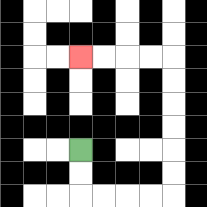{'start': '[3, 6]', 'end': '[3, 2]', 'path_directions': 'D,D,R,R,R,R,U,U,U,U,U,U,L,L,L,L', 'path_coordinates': '[[3, 6], [3, 7], [3, 8], [4, 8], [5, 8], [6, 8], [7, 8], [7, 7], [7, 6], [7, 5], [7, 4], [7, 3], [7, 2], [6, 2], [5, 2], [4, 2], [3, 2]]'}